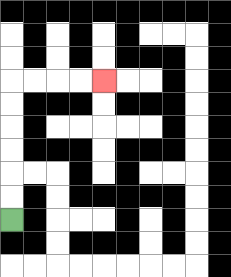{'start': '[0, 9]', 'end': '[4, 3]', 'path_directions': 'U,U,U,U,U,U,R,R,R,R', 'path_coordinates': '[[0, 9], [0, 8], [0, 7], [0, 6], [0, 5], [0, 4], [0, 3], [1, 3], [2, 3], [3, 3], [4, 3]]'}